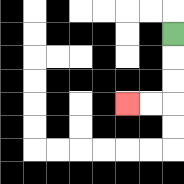{'start': '[7, 1]', 'end': '[5, 4]', 'path_directions': 'D,D,D,L,L', 'path_coordinates': '[[7, 1], [7, 2], [7, 3], [7, 4], [6, 4], [5, 4]]'}